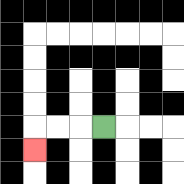{'start': '[4, 5]', 'end': '[1, 6]', 'path_directions': 'L,L,L,D', 'path_coordinates': '[[4, 5], [3, 5], [2, 5], [1, 5], [1, 6]]'}